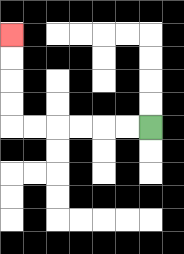{'start': '[6, 5]', 'end': '[0, 1]', 'path_directions': 'L,L,L,L,L,L,U,U,U,U', 'path_coordinates': '[[6, 5], [5, 5], [4, 5], [3, 5], [2, 5], [1, 5], [0, 5], [0, 4], [0, 3], [0, 2], [0, 1]]'}